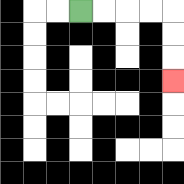{'start': '[3, 0]', 'end': '[7, 3]', 'path_directions': 'R,R,R,R,D,D,D', 'path_coordinates': '[[3, 0], [4, 0], [5, 0], [6, 0], [7, 0], [7, 1], [7, 2], [7, 3]]'}